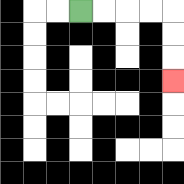{'start': '[3, 0]', 'end': '[7, 3]', 'path_directions': 'R,R,R,R,D,D,D', 'path_coordinates': '[[3, 0], [4, 0], [5, 0], [6, 0], [7, 0], [7, 1], [7, 2], [7, 3]]'}